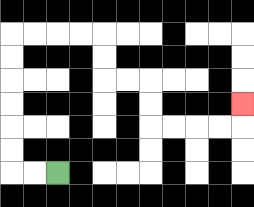{'start': '[2, 7]', 'end': '[10, 4]', 'path_directions': 'L,L,U,U,U,U,U,U,R,R,R,R,D,D,R,R,D,D,R,R,R,R,U', 'path_coordinates': '[[2, 7], [1, 7], [0, 7], [0, 6], [0, 5], [0, 4], [0, 3], [0, 2], [0, 1], [1, 1], [2, 1], [3, 1], [4, 1], [4, 2], [4, 3], [5, 3], [6, 3], [6, 4], [6, 5], [7, 5], [8, 5], [9, 5], [10, 5], [10, 4]]'}